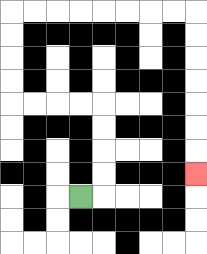{'start': '[3, 8]', 'end': '[8, 7]', 'path_directions': 'R,U,U,U,U,L,L,L,L,U,U,U,U,R,R,R,R,R,R,R,R,D,D,D,D,D,D,D', 'path_coordinates': '[[3, 8], [4, 8], [4, 7], [4, 6], [4, 5], [4, 4], [3, 4], [2, 4], [1, 4], [0, 4], [0, 3], [0, 2], [0, 1], [0, 0], [1, 0], [2, 0], [3, 0], [4, 0], [5, 0], [6, 0], [7, 0], [8, 0], [8, 1], [8, 2], [8, 3], [8, 4], [8, 5], [8, 6], [8, 7]]'}